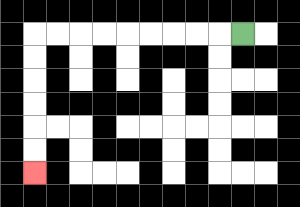{'start': '[10, 1]', 'end': '[1, 7]', 'path_directions': 'L,L,L,L,L,L,L,L,L,D,D,D,D,D,D', 'path_coordinates': '[[10, 1], [9, 1], [8, 1], [7, 1], [6, 1], [5, 1], [4, 1], [3, 1], [2, 1], [1, 1], [1, 2], [1, 3], [1, 4], [1, 5], [1, 6], [1, 7]]'}